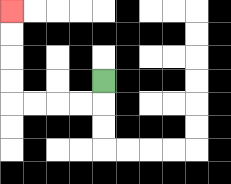{'start': '[4, 3]', 'end': '[0, 0]', 'path_directions': 'D,L,L,L,L,U,U,U,U', 'path_coordinates': '[[4, 3], [4, 4], [3, 4], [2, 4], [1, 4], [0, 4], [0, 3], [0, 2], [0, 1], [0, 0]]'}